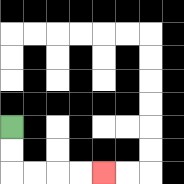{'start': '[0, 5]', 'end': '[4, 7]', 'path_directions': 'D,D,R,R,R,R', 'path_coordinates': '[[0, 5], [0, 6], [0, 7], [1, 7], [2, 7], [3, 7], [4, 7]]'}